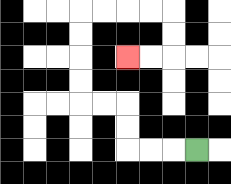{'start': '[8, 6]', 'end': '[5, 2]', 'path_directions': 'L,L,L,U,U,L,L,U,U,U,U,R,R,R,R,D,D,L,L', 'path_coordinates': '[[8, 6], [7, 6], [6, 6], [5, 6], [5, 5], [5, 4], [4, 4], [3, 4], [3, 3], [3, 2], [3, 1], [3, 0], [4, 0], [5, 0], [6, 0], [7, 0], [7, 1], [7, 2], [6, 2], [5, 2]]'}